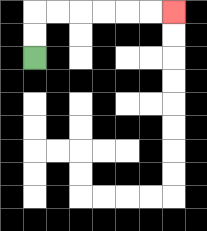{'start': '[1, 2]', 'end': '[7, 0]', 'path_directions': 'U,U,R,R,R,R,R,R', 'path_coordinates': '[[1, 2], [1, 1], [1, 0], [2, 0], [3, 0], [4, 0], [5, 0], [6, 0], [7, 0]]'}